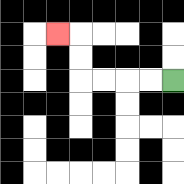{'start': '[7, 3]', 'end': '[2, 1]', 'path_directions': 'L,L,L,L,U,U,L', 'path_coordinates': '[[7, 3], [6, 3], [5, 3], [4, 3], [3, 3], [3, 2], [3, 1], [2, 1]]'}